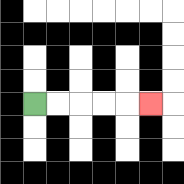{'start': '[1, 4]', 'end': '[6, 4]', 'path_directions': 'R,R,R,R,R', 'path_coordinates': '[[1, 4], [2, 4], [3, 4], [4, 4], [5, 4], [6, 4]]'}